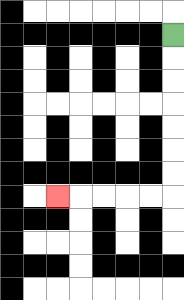{'start': '[7, 1]', 'end': '[2, 8]', 'path_directions': 'D,D,D,D,D,D,D,L,L,L,L,L', 'path_coordinates': '[[7, 1], [7, 2], [7, 3], [7, 4], [7, 5], [7, 6], [7, 7], [7, 8], [6, 8], [5, 8], [4, 8], [3, 8], [2, 8]]'}